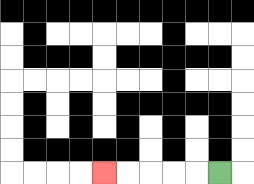{'start': '[9, 7]', 'end': '[4, 7]', 'path_directions': 'L,L,L,L,L', 'path_coordinates': '[[9, 7], [8, 7], [7, 7], [6, 7], [5, 7], [4, 7]]'}